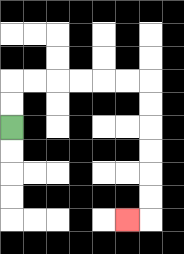{'start': '[0, 5]', 'end': '[5, 9]', 'path_directions': 'U,U,R,R,R,R,R,R,D,D,D,D,D,D,L', 'path_coordinates': '[[0, 5], [0, 4], [0, 3], [1, 3], [2, 3], [3, 3], [4, 3], [5, 3], [6, 3], [6, 4], [6, 5], [6, 6], [6, 7], [6, 8], [6, 9], [5, 9]]'}